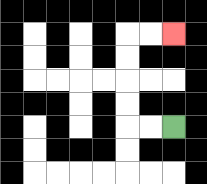{'start': '[7, 5]', 'end': '[7, 1]', 'path_directions': 'L,L,U,U,U,U,R,R', 'path_coordinates': '[[7, 5], [6, 5], [5, 5], [5, 4], [5, 3], [5, 2], [5, 1], [6, 1], [7, 1]]'}